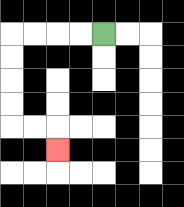{'start': '[4, 1]', 'end': '[2, 6]', 'path_directions': 'L,L,L,L,D,D,D,D,R,R,D', 'path_coordinates': '[[4, 1], [3, 1], [2, 1], [1, 1], [0, 1], [0, 2], [0, 3], [0, 4], [0, 5], [1, 5], [2, 5], [2, 6]]'}